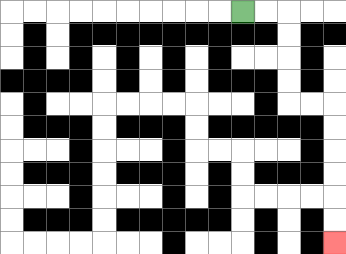{'start': '[10, 0]', 'end': '[14, 10]', 'path_directions': 'R,R,D,D,D,D,R,R,D,D,D,D,D,D', 'path_coordinates': '[[10, 0], [11, 0], [12, 0], [12, 1], [12, 2], [12, 3], [12, 4], [13, 4], [14, 4], [14, 5], [14, 6], [14, 7], [14, 8], [14, 9], [14, 10]]'}